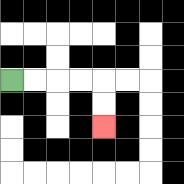{'start': '[0, 3]', 'end': '[4, 5]', 'path_directions': 'R,R,R,R,D,D', 'path_coordinates': '[[0, 3], [1, 3], [2, 3], [3, 3], [4, 3], [4, 4], [4, 5]]'}